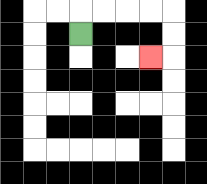{'start': '[3, 1]', 'end': '[6, 2]', 'path_directions': 'U,R,R,R,R,D,D,L', 'path_coordinates': '[[3, 1], [3, 0], [4, 0], [5, 0], [6, 0], [7, 0], [7, 1], [7, 2], [6, 2]]'}